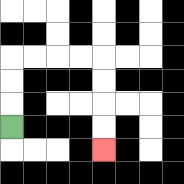{'start': '[0, 5]', 'end': '[4, 6]', 'path_directions': 'U,U,U,R,R,R,R,D,D,D,D', 'path_coordinates': '[[0, 5], [0, 4], [0, 3], [0, 2], [1, 2], [2, 2], [3, 2], [4, 2], [4, 3], [4, 4], [4, 5], [4, 6]]'}